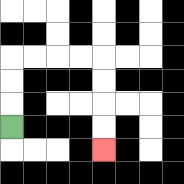{'start': '[0, 5]', 'end': '[4, 6]', 'path_directions': 'U,U,U,R,R,R,R,D,D,D,D', 'path_coordinates': '[[0, 5], [0, 4], [0, 3], [0, 2], [1, 2], [2, 2], [3, 2], [4, 2], [4, 3], [4, 4], [4, 5], [4, 6]]'}